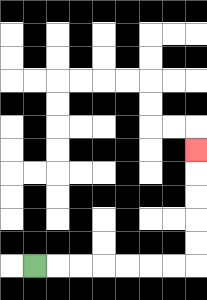{'start': '[1, 11]', 'end': '[8, 6]', 'path_directions': 'R,R,R,R,R,R,R,U,U,U,U,U', 'path_coordinates': '[[1, 11], [2, 11], [3, 11], [4, 11], [5, 11], [6, 11], [7, 11], [8, 11], [8, 10], [8, 9], [8, 8], [8, 7], [8, 6]]'}